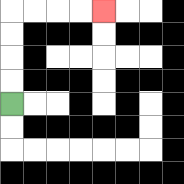{'start': '[0, 4]', 'end': '[4, 0]', 'path_directions': 'U,U,U,U,R,R,R,R', 'path_coordinates': '[[0, 4], [0, 3], [0, 2], [0, 1], [0, 0], [1, 0], [2, 0], [3, 0], [4, 0]]'}